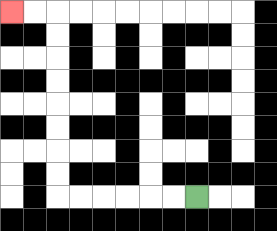{'start': '[8, 8]', 'end': '[0, 0]', 'path_directions': 'L,L,L,L,L,L,U,U,U,U,U,U,U,U,L,L', 'path_coordinates': '[[8, 8], [7, 8], [6, 8], [5, 8], [4, 8], [3, 8], [2, 8], [2, 7], [2, 6], [2, 5], [2, 4], [2, 3], [2, 2], [2, 1], [2, 0], [1, 0], [0, 0]]'}